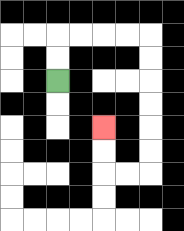{'start': '[2, 3]', 'end': '[4, 5]', 'path_directions': 'U,U,R,R,R,R,D,D,D,D,D,D,L,L,U,U', 'path_coordinates': '[[2, 3], [2, 2], [2, 1], [3, 1], [4, 1], [5, 1], [6, 1], [6, 2], [6, 3], [6, 4], [6, 5], [6, 6], [6, 7], [5, 7], [4, 7], [4, 6], [4, 5]]'}